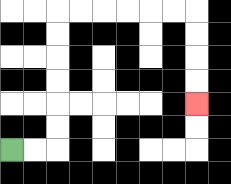{'start': '[0, 6]', 'end': '[8, 4]', 'path_directions': 'R,R,U,U,U,U,U,U,R,R,R,R,R,R,D,D,D,D', 'path_coordinates': '[[0, 6], [1, 6], [2, 6], [2, 5], [2, 4], [2, 3], [2, 2], [2, 1], [2, 0], [3, 0], [4, 0], [5, 0], [6, 0], [7, 0], [8, 0], [8, 1], [8, 2], [8, 3], [8, 4]]'}